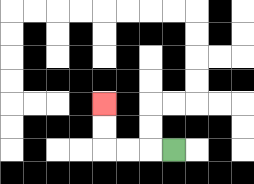{'start': '[7, 6]', 'end': '[4, 4]', 'path_directions': 'L,L,L,U,U', 'path_coordinates': '[[7, 6], [6, 6], [5, 6], [4, 6], [4, 5], [4, 4]]'}